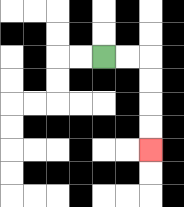{'start': '[4, 2]', 'end': '[6, 6]', 'path_directions': 'R,R,D,D,D,D', 'path_coordinates': '[[4, 2], [5, 2], [6, 2], [6, 3], [6, 4], [6, 5], [6, 6]]'}